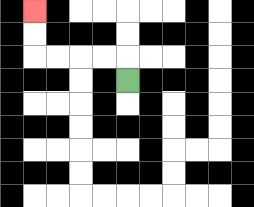{'start': '[5, 3]', 'end': '[1, 0]', 'path_directions': 'U,L,L,L,L,U,U', 'path_coordinates': '[[5, 3], [5, 2], [4, 2], [3, 2], [2, 2], [1, 2], [1, 1], [1, 0]]'}